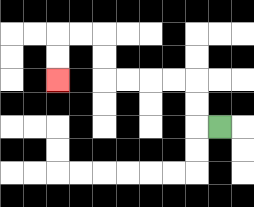{'start': '[9, 5]', 'end': '[2, 3]', 'path_directions': 'L,U,U,L,L,L,L,U,U,L,L,D,D', 'path_coordinates': '[[9, 5], [8, 5], [8, 4], [8, 3], [7, 3], [6, 3], [5, 3], [4, 3], [4, 2], [4, 1], [3, 1], [2, 1], [2, 2], [2, 3]]'}